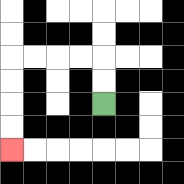{'start': '[4, 4]', 'end': '[0, 6]', 'path_directions': 'U,U,L,L,L,L,D,D,D,D', 'path_coordinates': '[[4, 4], [4, 3], [4, 2], [3, 2], [2, 2], [1, 2], [0, 2], [0, 3], [0, 4], [0, 5], [0, 6]]'}